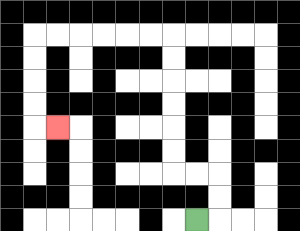{'start': '[8, 9]', 'end': '[2, 5]', 'path_directions': 'R,U,U,L,L,U,U,U,U,U,U,L,L,L,L,L,L,D,D,D,D,R', 'path_coordinates': '[[8, 9], [9, 9], [9, 8], [9, 7], [8, 7], [7, 7], [7, 6], [7, 5], [7, 4], [7, 3], [7, 2], [7, 1], [6, 1], [5, 1], [4, 1], [3, 1], [2, 1], [1, 1], [1, 2], [1, 3], [1, 4], [1, 5], [2, 5]]'}